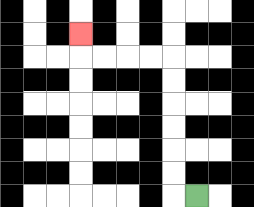{'start': '[8, 8]', 'end': '[3, 1]', 'path_directions': 'L,U,U,U,U,U,U,L,L,L,L,U', 'path_coordinates': '[[8, 8], [7, 8], [7, 7], [7, 6], [7, 5], [7, 4], [7, 3], [7, 2], [6, 2], [5, 2], [4, 2], [3, 2], [3, 1]]'}